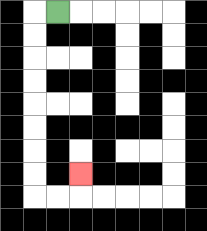{'start': '[2, 0]', 'end': '[3, 7]', 'path_directions': 'L,D,D,D,D,D,D,D,D,R,R,U', 'path_coordinates': '[[2, 0], [1, 0], [1, 1], [1, 2], [1, 3], [1, 4], [1, 5], [1, 6], [1, 7], [1, 8], [2, 8], [3, 8], [3, 7]]'}